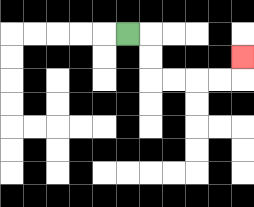{'start': '[5, 1]', 'end': '[10, 2]', 'path_directions': 'R,D,D,R,R,R,R,U', 'path_coordinates': '[[5, 1], [6, 1], [6, 2], [6, 3], [7, 3], [8, 3], [9, 3], [10, 3], [10, 2]]'}